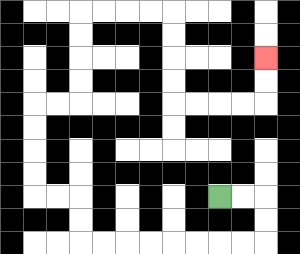{'start': '[9, 8]', 'end': '[11, 2]', 'path_directions': 'R,R,D,D,L,L,L,L,L,L,L,L,U,U,L,L,U,U,U,U,R,R,U,U,U,U,R,R,R,R,D,D,D,D,R,R,R,R,U,U', 'path_coordinates': '[[9, 8], [10, 8], [11, 8], [11, 9], [11, 10], [10, 10], [9, 10], [8, 10], [7, 10], [6, 10], [5, 10], [4, 10], [3, 10], [3, 9], [3, 8], [2, 8], [1, 8], [1, 7], [1, 6], [1, 5], [1, 4], [2, 4], [3, 4], [3, 3], [3, 2], [3, 1], [3, 0], [4, 0], [5, 0], [6, 0], [7, 0], [7, 1], [7, 2], [7, 3], [7, 4], [8, 4], [9, 4], [10, 4], [11, 4], [11, 3], [11, 2]]'}